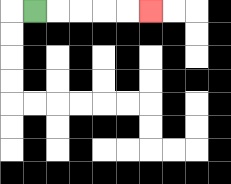{'start': '[1, 0]', 'end': '[6, 0]', 'path_directions': 'R,R,R,R,R', 'path_coordinates': '[[1, 0], [2, 0], [3, 0], [4, 0], [5, 0], [6, 0]]'}